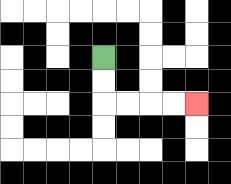{'start': '[4, 2]', 'end': '[8, 4]', 'path_directions': 'D,D,R,R,R,R', 'path_coordinates': '[[4, 2], [4, 3], [4, 4], [5, 4], [6, 4], [7, 4], [8, 4]]'}